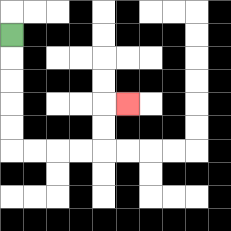{'start': '[0, 1]', 'end': '[5, 4]', 'path_directions': 'D,D,D,D,D,R,R,R,R,U,U,R', 'path_coordinates': '[[0, 1], [0, 2], [0, 3], [0, 4], [0, 5], [0, 6], [1, 6], [2, 6], [3, 6], [4, 6], [4, 5], [4, 4], [5, 4]]'}